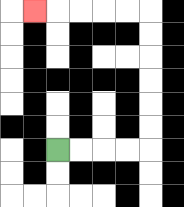{'start': '[2, 6]', 'end': '[1, 0]', 'path_directions': 'R,R,R,R,U,U,U,U,U,U,L,L,L,L,L', 'path_coordinates': '[[2, 6], [3, 6], [4, 6], [5, 6], [6, 6], [6, 5], [6, 4], [6, 3], [6, 2], [6, 1], [6, 0], [5, 0], [4, 0], [3, 0], [2, 0], [1, 0]]'}